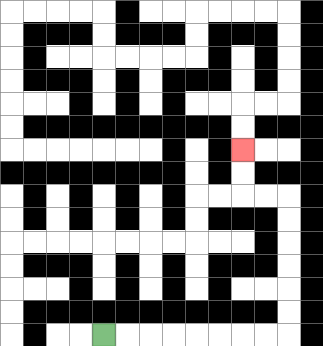{'start': '[4, 14]', 'end': '[10, 6]', 'path_directions': 'R,R,R,R,R,R,R,R,U,U,U,U,U,U,L,L,U,U', 'path_coordinates': '[[4, 14], [5, 14], [6, 14], [7, 14], [8, 14], [9, 14], [10, 14], [11, 14], [12, 14], [12, 13], [12, 12], [12, 11], [12, 10], [12, 9], [12, 8], [11, 8], [10, 8], [10, 7], [10, 6]]'}